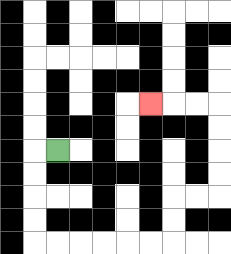{'start': '[2, 6]', 'end': '[6, 4]', 'path_directions': 'L,D,D,D,D,R,R,R,R,R,R,U,U,R,R,U,U,U,U,L,L,L', 'path_coordinates': '[[2, 6], [1, 6], [1, 7], [1, 8], [1, 9], [1, 10], [2, 10], [3, 10], [4, 10], [5, 10], [6, 10], [7, 10], [7, 9], [7, 8], [8, 8], [9, 8], [9, 7], [9, 6], [9, 5], [9, 4], [8, 4], [7, 4], [6, 4]]'}